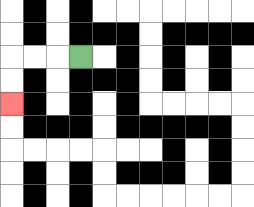{'start': '[3, 2]', 'end': '[0, 4]', 'path_directions': 'L,L,L,D,D', 'path_coordinates': '[[3, 2], [2, 2], [1, 2], [0, 2], [0, 3], [0, 4]]'}